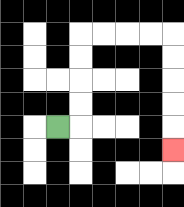{'start': '[2, 5]', 'end': '[7, 6]', 'path_directions': 'R,U,U,U,U,R,R,R,R,D,D,D,D,D', 'path_coordinates': '[[2, 5], [3, 5], [3, 4], [3, 3], [3, 2], [3, 1], [4, 1], [5, 1], [6, 1], [7, 1], [7, 2], [7, 3], [7, 4], [7, 5], [7, 6]]'}